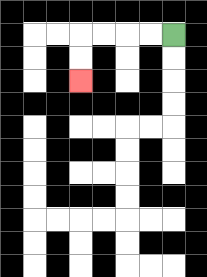{'start': '[7, 1]', 'end': '[3, 3]', 'path_directions': 'L,L,L,L,D,D', 'path_coordinates': '[[7, 1], [6, 1], [5, 1], [4, 1], [3, 1], [3, 2], [3, 3]]'}